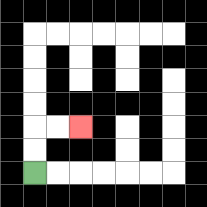{'start': '[1, 7]', 'end': '[3, 5]', 'path_directions': 'U,U,R,R', 'path_coordinates': '[[1, 7], [1, 6], [1, 5], [2, 5], [3, 5]]'}